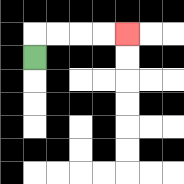{'start': '[1, 2]', 'end': '[5, 1]', 'path_directions': 'U,R,R,R,R', 'path_coordinates': '[[1, 2], [1, 1], [2, 1], [3, 1], [4, 1], [5, 1]]'}